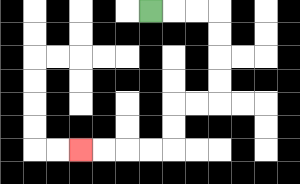{'start': '[6, 0]', 'end': '[3, 6]', 'path_directions': 'R,R,R,D,D,D,D,L,L,D,D,L,L,L,L', 'path_coordinates': '[[6, 0], [7, 0], [8, 0], [9, 0], [9, 1], [9, 2], [9, 3], [9, 4], [8, 4], [7, 4], [7, 5], [7, 6], [6, 6], [5, 6], [4, 6], [3, 6]]'}